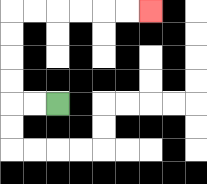{'start': '[2, 4]', 'end': '[6, 0]', 'path_directions': 'L,L,U,U,U,U,R,R,R,R,R,R', 'path_coordinates': '[[2, 4], [1, 4], [0, 4], [0, 3], [0, 2], [0, 1], [0, 0], [1, 0], [2, 0], [3, 0], [4, 0], [5, 0], [6, 0]]'}